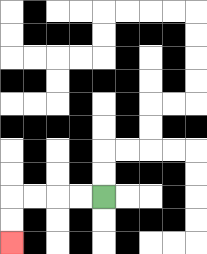{'start': '[4, 8]', 'end': '[0, 10]', 'path_directions': 'L,L,L,L,D,D', 'path_coordinates': '[[4, 8], [3, 8], [2, 8], [1, 8], [0, 8], [0, 9], [0, 10]]'}